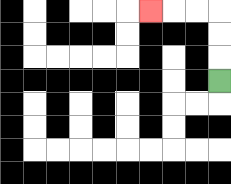{'start': '[9, 3]', 'end': '[6, 0]', 'path_directions': 'U,U,U,L,L,L', 'path_coordinates': '[[9, 3], [9, 2], [9, 1], [9, 0], [8, 0], [7, 0], [6, 0]]'}